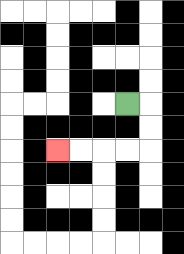{'start': '[5, 4]', 'end': '[2, 6]', 'path_directions': 'R,D,D,L,L,L,L', 'path_coordinates': '[[5, 4], [6, 4], [6, 5], [6, 6], [5, 6], [4, 6], [3, 6], [2, 6]]'}